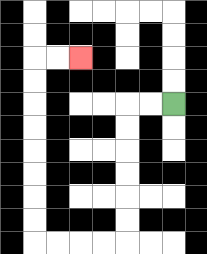{'start': '[7, 4]', 'end': '[3, 2]', 'path_directions': 'L,L,D,D,D,D,D,D,L,L,L,L,U,U,U,U,U,U,U,U,R,R', 'path_coordinates': '[[7, 4], [6, 4], [5, 4], [5, 5], [5, 6], [5, 7], [5, 8], [5, 9], [5, 10], [4, 10], [3, 10], [2, 10], [1, 10], [1, 9], [1, 8], [1, 7], [1, 6], [1, 5], [1, 4], [1, 3], [1, 2], [2, 2], [3, 2]]'}